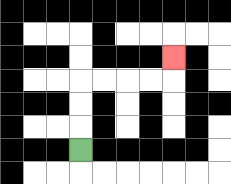{'start': '[3, 6]', 'end': '[7, 2]', 'path_directions': 'U,U,U,R,R,R,R,U', 'path_coordinates': '[[3, 6], [3, 5], [3, 4], [3, 3], [4, 3], [5, 3], [6, 3], [7, 3], [7, 2]]'}